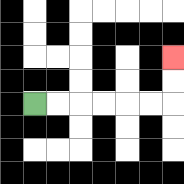{'start': '[1, 4]', 'end': '[7, 2]', 'path_directions': 'R,R,R,R,R,R,U,U', 'path_coordinates': '[[1, 4], [2, 4], [3, 4], [4, 4], [5, 4], [6, 4], [7, 4], [7, 3], [7, 2]]'}